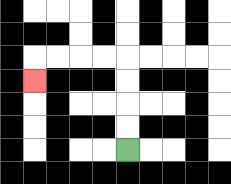{'start': '[5, 6]', 'end': '[1, 3]', 'path_directions': 'U,U,U,U,L,L,L,L,D', 'path_coordinates': '[[5, 6], [5, 5], [5, 4], [5, 3], [5, 2], [4, 2], [3, 2], [2, 2], [1, 2], [1, 3]]'}